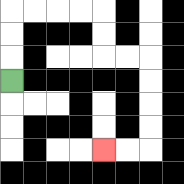{'start': '[0, 3]', 'end': '[4, 6]', 'path_directions': 'U,U,U,R,R,R,R,D,D,R,R,D,D,D,D,L,L', 'path_coordinates': '[[0, 3], [0, 2], [0, 1], [0, 0], [1, 0], [2, 0], [3, 0], [4, 0], [4, 1], [4, 2], [5, 2], [6, 2], [6, 3], [6, 4], [6, 5], [6, 6], [5, 6], [4, 6]]'}